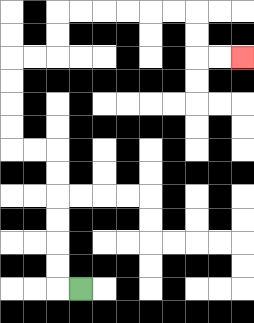{'start': '[3, 12]', 'end': '[10, 2]', 'path_directions': 'L,U,U,U,U,U,U,L,L,U,U,U,U,R,R,U,U,R,R,R,R,R,R,D,D,R,R', 'path_coordinates': '[[3, 12], [2, 12], [2, 11], [2, 10], [2, 9], [2, 8], [2, 7], [2, 6], [1, 6], [0, 6], [0, 5], [0, 4], [0, 3], [0, 2], [1, 2], [2, 2], [2, 1], [2, 0], [3, 0], [4, 0], [5, 0], [6, 0], [7, 0], [8, 0], [8, 1], [8, 2], [9, 2], [10, 2]]'}